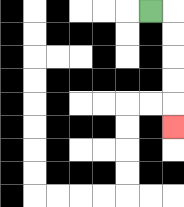{'start': '[6, 0]', 'end': '[7, 5]', 'path_directions': 'R,D,D,D,D,D', 'path_coordinates': '[[6, 0], [7, 0], [7, 1], [7, 2], [7, 3], [7, 4], [7, 5]]'}